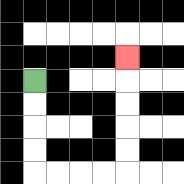{'start': '[1, 3]', 'end': '[5, 2]', 'path_directions': 'D,D,D,D,R,R,R,R,U,U,U,U,U', 'path_coordinates': '[[1, 3], [1, 4], [1, 5], [1, 6], [1, 7], [2, 7], [3, 7], [4, 7], [5, 7], [5, 6], [5, 5], [5, 4], [5, 3], [5, 2]]'}